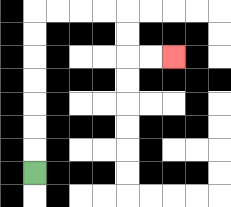{'start': '[1, 7]', 'end': '[7, 2]', 'path_directions': 'U,U,U,U,U,U,U,R,R,R,R,D,D,R,R', 'path_coordinates': '[[1, 7], [1, 6], [1, 5], [1, 4], [1, 3], [1, 2], [1, 1], [1, 0], [2, 0], [3, 0], [4, 0], [5, 0], [5, 1], [5, 2], [6, 2], [7, 2]]'}